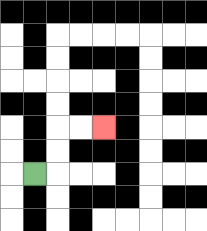{'start': '[1, 7]', 'end': '[4, 5]', 'path_directions': 'R,U,U,R,R', 'path_coordinates': '[[1, 7], [2, 7], [2, 6], [2, 5], [3, 5], [4, 5]]'}